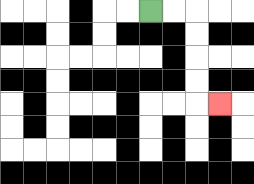{'start': '[6, 0]', 'end': '[9, 4]', 'path_directions': 'R,R,D,D,D,D,R', 'path_coordinates': '[[6, 0], [7, 0], [8, 0], [8, 1], [8, 2], [8, 3], [8, 4], [9, 4]]'}